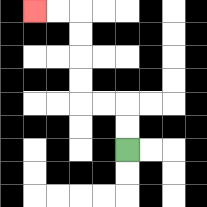{'start': '[5, 6]', 'end': '[1, 0]', 'path_directions': 'U,U,L,L,U,U,U,U,L,L', 'path_coordinates': '[[5, 6], [5, 5], [5, 4], [4, 4], [3, 4], [3, 3], [3, 2], [3, 1], [3, 0], [2, 0], [1, 0]]'}